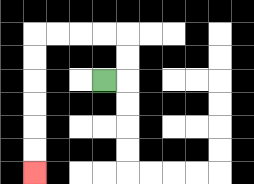{'start': '[4, 3]', 'end': '[1, 7]', 'path_directions': 'R,U,U,L,L,L,L,D,D,D,D,D,D', 'path_coordinates': '[[4, 3], [5, 3], [5, 2], [5, 1], [4, 1], [3, 1], [2, 1], [1, 1], [1, 2], [1, 3], [1, 4], [1, 5], [1, 6], [1, 7]]'}